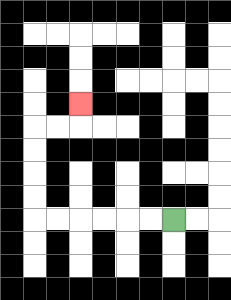{'start': '[7, 9]', 'end': '[3, 4]', 'path_directions': 'L,L,L,L,L,L,U,U,U,U,R,R,U', 'path_coordinates': '[[7, 9], [6, 9], [5, 9], [4, 9], [3, 9], [2, 9], [1, 9], [1, 8], [1, 7], [1, 6], [1, 5], [2, 5], [3, 5], [3, 4]]'}